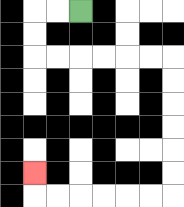{'start': '[3, 0]', 'end': '[1, 7]', 'path_directions': 'L,L,D,D,R,R,R,R,R,R,D,D,D,D,D,D,L,L,L,L,L,L,U', 'path_coordinates': '[[3, 0], [2, 0], [1, 0], [1, 1], [1, 2], [2, 2], [3, 2], [4, 2], [5, 2], [6, 2], [7, 2], [7, 3], [7, 4], [7, 5], [7, 6], [7, 7], [7, 8], [6, 8], [5, 8], [4, 8], [3, 8], [2, 8], [1, 8], [1, 7]]'}